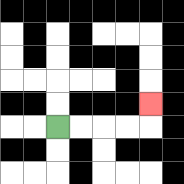{'start': '[2, 5]', 'end': '[6, 4]', 'path_directions': 'R,R,R,R,U', 'path_coordinates': '[[2, 5], [3, 5], [4, 5], [5, 5], [6, 5], [6, 4]]'}